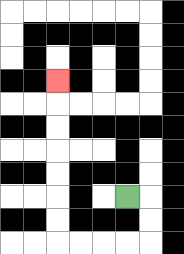{'start': '[5, 8]', 'end': '[2, 3]', 'path_directions': 'R,D,D,L,L,L,L,U,U,U,U,U,U,U', 'path_coordinates': '[[5, 8], [6, 8], [6, 9], [6, 10], [5, 10], [4, 10], [3, 10], [2, 10], [2, 9], [2, 8], [2, 7], [2, 6], [2, 5], [2, 4], [2, 3]]'}